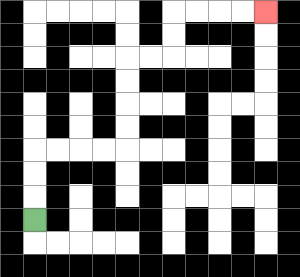{'start': '[1, 9]', 'end': '[11, 0]', 'path_directions': 'U,U,U,R,R,R,R,U,U,U,U,R,R,U,U,R,R,R,R', 'path_coordinates': '[[1, 9], [1, 8], [1, 7], [1, 6], [2, 6], [3, 6], [4, 6], [5, 6], [5, 5], [5, 4], [5, 3], [5, 2], [6, 2], [7, 2], [7, 1], [7, 0], [8, 0], [9, 0], [10, 0], [11, 0]]'}